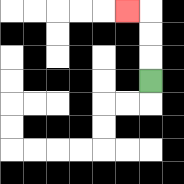{'start': '[6, 3]', 'end': '[5, 0]', 'path_directions': 'U,U,U,L', 'path_coordinates': '[[6, 3], [6, 2], [6, 1], [6, 0], [5, 0]]'}